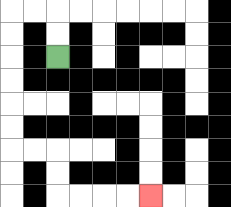{'start': '[2, 2]', 'end': '[6, 8]', 'path_directions': 'U,U,L,L,D,D,D,D,D,D,R,R,D,D,R,R,R,R', 'path_coordinates': '[[2, 2], [2, 1], [2, 0], [1, 0], [0, 0], [0, 1], [0, 2], [0, 3], [0, 4], [0, 5], [0, 6], [1, 6], [2, 6], [2, 7], [2, 8], [3, 8], [4, 8], [5, 8], [6, 8]]'}